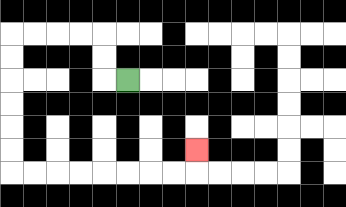{'start': '[5, 3]', 'end': '[8, 6]', 'path_directions': 'L,U,U,L,L,L,L,D,D,D,D,D,D,R,R,R,R,R,R,R,R,U', 'path_coordinates': '[[5, 3], [4, 3], [4, 2], [4, 1], [3, 1], [2, 1], [1, 1], [0, 1], [0, 2], [0, 3], [0, 4], [0, 5], [0, 6], [0, 7], [1, 7], [2, 7], [3, 7], [4, 7], [5, 7], [6, 7], [7, 7], [8, 7], [8, 6]]'}